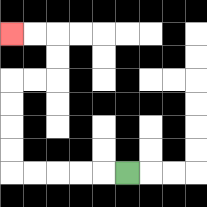{'start': '[5, 7]', 'end': '[0, 1]', 'path_directions': 'L,L,L,L,L,U,U,U,U,R,R,U,U,L,L', 'path_coordinates': '[[5, 7], [4, 7], [3, 7], [2, 7], [1, 7], [0, 7], [0, 6], [0, 5], [0, 4], [0, 3], [1, 3], [2, 3], [2, 2], [2, 1], [1, 1], [0, 1]]'}